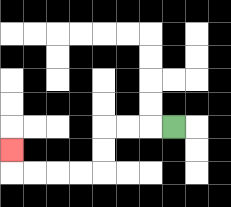{'start': '[7, 5]', 'end': '[0, 6]', 'path_directions': 'L,L,L,D,D,L,L,L,L,U', 'path_coordinates': '[[7, 5], [6, 5], [5, 5], [4, 5], [4, 6], [4, 7], [3, 7], [2, 7], [1, 7], [0, 7], [0, 6]]'}